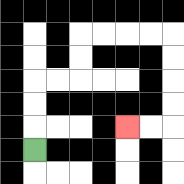{'start': '[1, 6]', 'end': '[5, 5]', 'path_directions': 'U,U,U,R,R,U,U,R,R,R,R,D,D,D,D,L,L', 'path_coordinates': '[[1, 6], [1, 5], [1, 4], [1, 3], [2, 3], [3, 3], [3, 2], [3, 1], [4, 1], [5, 1], [6, 1], [7, 1], [7, 2], [7, 3], [7, 4], [7, 5], [6, 5], [5, 5]]'}